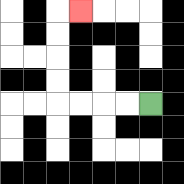{'start': '[6, 4]', 'end': '[3, 0]', 'path_directions': 'L,L,L,L,U,U,U,U,R', 'path_coordinates': '[[6, 4], [5, 4], [4, 4], [3, 4], [2, 4], [2, 3], [2, 2], [2, 1], [2, 0], [3, 0]]'}